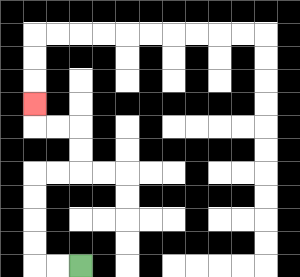{'start': '[3, 11]', 'end': '[1, 4]', 'path_directions': 'L,L,U,U,U,U,R,R,U,U,L,L,U', 'path_coordinates': '[[3, 11], [2, 11], [1, 11], [1, 10], [1, 9], [1, 8], [1, 7], [2, 7], [3, 7], [3, 6], [3, 5], [2, 5], [1, 5], [1, 4]]'}